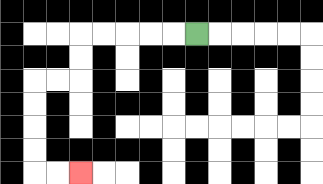{'start': '[8, 1]', 'end': '[3, 7]', 'path_directions': 'L,L,L,L,L,D,D,L,L,D,D,D,D,R,R', 'path_coordinates': '[[8, 1], [7, 1], [6, 1], [5, 1], [4, 1], [3, 1], [3, 2], [3, 3], [2, 3], [1, 3], [1, 4], [1, 5], [1, 6], [1, 7], [2, 7], [3, 7]]'}